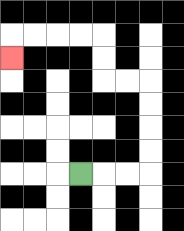{'start': '[3, 7]', 'end': '[0, 2]', 'path_directions': 'R,R,R,U,U,U,U,L,L,U,U,L,L,L,L,D', 'path_coordinates': '[[3, 7], [4, 7], [5, 7], [6, 7], [6, 6], [6, 5], [6, 4], [6, 3], [5, 3], [4, 3], [4, 2], [4, 1], [3, 1], [2, 1], [1, 1], [0, 1], [0, 2]]'}